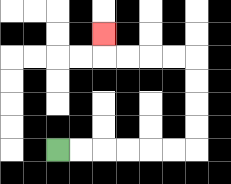{'start': '[2, 6]', 'end': '[4, 1]', 'path_directions': 'R,R,R,R,R,R,U,U,U,U,L,L,L,L,U', 'path_coordinates': '[[2, 6], [3, 6], [4, 6], [5, 6], [6, 6], [7, 6], [8, 6], [8, 5], [8, 4], [8, 3], [8, 2], [7, 2], [6, 2], [5, 2], [4, 2], [4, 1]]'}